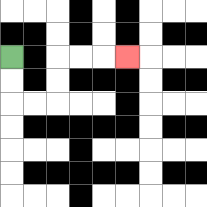{'start': '[0, 2]', 'end': '[5, 2]', 'path_directions': 'D,D,R,R,U,U,R,R,R', 'path_coordinates': '[[0, 2], [0, 3], [0, 4], [1, 4], [2, 4], [2, 3], [2, 2], [3, 2], [4, 2], [5, 2]]'}